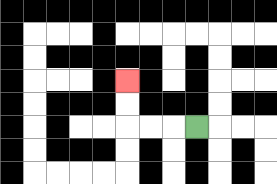{'start': '[8, 5]', 'end': '[5, 3]', 'path_directions': 'L,L,L,U,U', 'path_coordinates': '[[8, 5], [7, 5], [6, 5], [5, 5], [5, 4], [5, 3]]'}